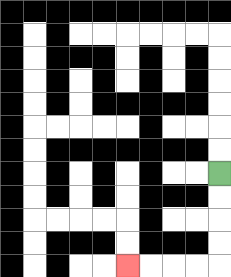{'start': '[9, 7]', 'end': '[5, 11]', 'path_directions': 'D,D,D,D,L,L,L,L', 'path_coordinates': '[[9, 7], [9, 8], [9, 9], [9, 10], [9, 11], [8, 11], [7, 11], [6, 11], [5, 11]]'}